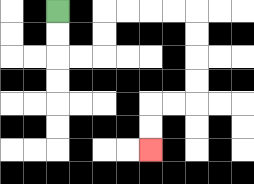{'start': '[2, 0]', 'end': '[6, 6]', 'path_directions': 'D,D,R,R,U,U,R,R,R,R,D,D,D,D,L,L,D,D', 'path_coordinates': '[[2, 0], [2, 1], [2, 2], [3, 2], [4, 2], [4, 1], [4, 0], [5, 0], [6, 0], [7, 0], [8, 0], [8, 1], [8, 2], [8, 3], [8, 4], [7, 4], [6, 4], [6, 5], [6, 6]]'}